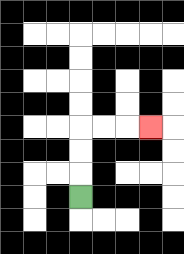{'start': '[3, 8]', 'end': '[6, 5]', 'path_directions': 'U,U,U,R,R,R', 'path_coordinates': '[[3, 8], [3, 7], [3, 6], [3, 5], [4, 5], [5, 5], [6, 5]]'}